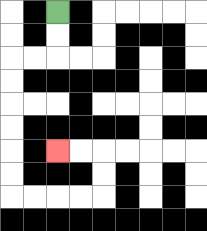{'start': '[2, 0]', 'end': '[2, 6]', 'path_directions': 'D,D,L,L,D,D,D,D,D,D,R,R,R,R,U,U,L,L', 'path_coordinates': '[[2, 0], [2, 1], [2, 2], [1, 2], [0, 2], [0, 3], [0, 4], [0, 5], [0, 6], [0, 7], [0, 8], [1, 8], [2, 8], [3, 8], [4, 8], [4, 7], [4, 6], [3, 6], [2, 6]]'}